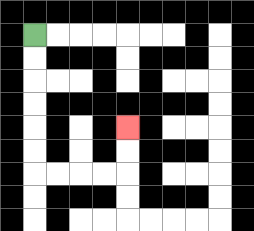{'start': '[1, 1]', 'end': '[5, 5]', 'path_directions': 'D,D,D,D,D,D,R,R,R,R,U,U', 'path_coordinates': '[[1, 1], [1, 2], [1, 3], [1, 4], [1, 5], [1, 6], [1, 7], [2, 7], [3, 7], [4, 7], [5, 7], [5, 6], [5, 5]]'}